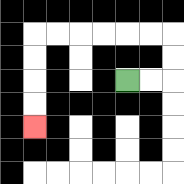{'start': '[5, 3]', 'end': '[1, 5]', 'path_directions': 'R,R,U,U,L,L,L,L,L,L,D,D,D,D', 'path_coordinates': '[[5, 3], [6, 3], [7, 3], [7, 2], [7, 1], [6, 1], [5, 1], [4, 1], [3, 1], [2, 1], [1, 1], [1, 2], [1, 3], [1, 4], [1, 5]]'}